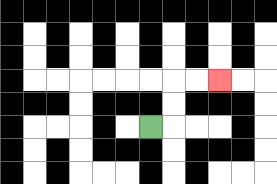{'start': '[6, 5]', 'end': '[9, 3]', 'path_directions': 'R,U,U,R,R', 'path_coordinates': '[[6, 5], [7, 5], [7, 4], [7, 3], [8, 3], [9, 3]]'}